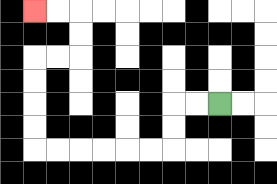{'start': '[9, 4]', 'end': '[1, 0]', 'path_directions': 'L,L,D,D,L,L,L,L,L,L,U,U,U,U,R,R,U,U,L,L', 'path_coordinates': '[[9, 4], [8, 4], [7, 4], [7, 5], [7, 6], [6, 6], [5, 6], [4, 6], [3, 6], [2, 6], [1, 6], [1, 5], [1, 4], [1, 3], [1, 2], [2, 2], [3, 2], [3, 1], [3, 0], [2, 0], [1, 0]]'}